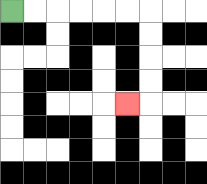{'start': '[0, 0]', 'end': '[5, 4]', 'path_directions': 'R,R,R,R,R,R,D,D,D,D,L', 'path_coordinates': '[[0, 0], [1, 0], [2, 0], [3, 0], [4, 0], [5, 0], [6, 0], [6, 1], [6, 2], [6, 3], [6, 4], [5, 4]]'}